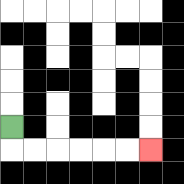{'start': '[0, 5]', 'end': '[6, 6]', 'path_directions': 'D,R,R,R,R,R,R', 'path_coordinates': '[[0, 5], [0, 6], [1, 6], [2, 6], [3, 6], [4, 6], [5, 6], [6, 6]]'}